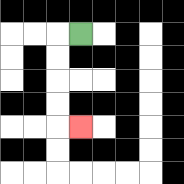{'start': '[3, 1]', 'end': '[3, 5]', 'path_directions': 'L,D,D,D,D,R', 'path_coordinates': '[[3, 1], [2, 1], [2, 2], [2, 3], [2, 4], [2, 5], [3, 5]]'}